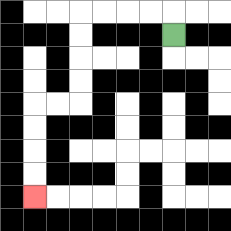{'start': '[7, 1]', 'end': '[1, 8]', 'path_directions': 'U,L,L,L,L,D,D,D,D,L,L,D,D,D,D', 'path_coordinates': '[[7, 1], [7, 0], [6, 0], [5, 0], [4, 0], [3, 0], [3, 1], [3, 2], [3, 3], [3, 4], [2, 4], [1, 4], [1, 5], [1, 6], [1, 7], [1, 8]]'}